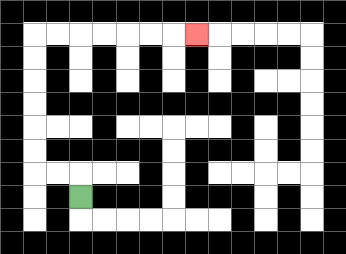{'start': '[3, 8]', 'end': '[8, 1]', 'path_directions': 'U,L,L,U,U,U,U,U,U,R,R,R,R,R,R,R', 'path_coordinates': '[[3, 8], [3, 7], [2, 7], [1, 7], [1, 6], [1, 5], [1, 4], [1, 3], [1, 2], [1, 1], [2, 1], [3, 1], [4, 1], [5, 1], [6, 1], [7, 1], [8, 1]]'}